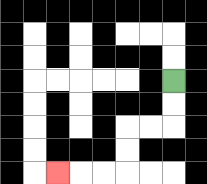{'start': '[7, 3]', 'end': '[2, 7]', 'path_directions': 'D,D,L,L,D,D,L,L,L', 'path_coordinates': '[[7, 3], [7, 4], [7, 5], [6, 5], [5, 5], [5, 6], [5, 7], [4, 7], [3, 7], [2, 7]]'}